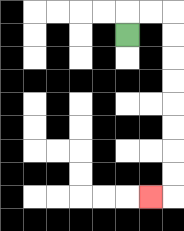{'start': '[5, 1]', 'end': '[6, 8]', 'path_directions': 'U,R,R,D,D,D,D,D,D,D,D,L', 'path_coordinates': '[[5, 1], [5, 0], [6, 0], [7, 0], [7, 1], [7, 2], [7, 3], [7, 4], [7, 5], [7, 6], [7, 7], [7, 8], [6, 8]]'}